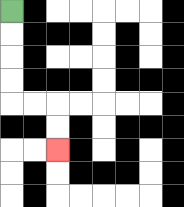{'start': '[0, 0]', 'end': '[2, 6]', 'path_directions': 'D,D,D,D,R,R,D,D', 'path_coordinates': '[[0, 0], [0, 1], [0, 2], [0, 3], [0, 4], [1, 4], [2, 4], [2, 5], [2, 6]]'}